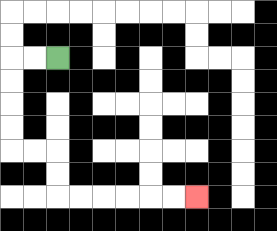{'start': '[2, 2]', 'end': '[8, 8]', 'path_directions': 'L,L,D,D,D,D,R,R,D,D,R,R,R,R,R,R', 'path_coordinates': '[[2, 2], [1, 2], [0, 2], [0, 3], [0, 4], [0, 5], [0, 6], [1, 6], [2, 6], [2, 7], [2, 8], [3, 8], [4, 8], [5, 8], [6, 8], [7, 8], [8, 8]]'}